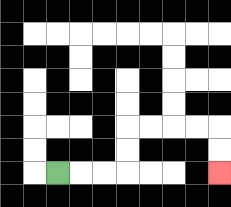{'start': '[2, 7]', 'end': '[9, 7]', 'path_directions': 'R,R,R,U,U,R,R,R,R,D,D', 'path_coordinates': '[[2, 7], [3, 7], [4, 7], [5, 7], [5, 6], [5, 5], [6, 5], [7, 5], [8, 5], [9, 5], [9, 6], [9, 7]]'}